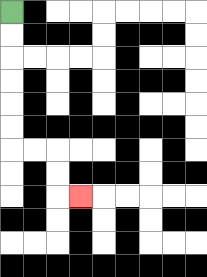{'start': '[0, 0]', 'end': '[3, 8]', 'path_directions': 'D,D,D,D,D,D,R,R,D,D,R', 'path_coordinates': '[[0, 0], [0, 1], [0, 2], [0, 3], [0, 4], [0, 5], [0, 6], [1, 6], [2, 6], [2, 7], [2, 8], [3, 8]]'}